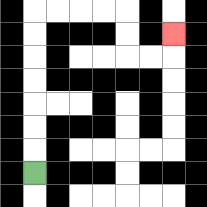{'start': '[1, 7]', 'end': '[7, 1]', 'path_directions': 'U,U,U,U,U,U,U,R,R,R,R,D,D,R,R,U', 'path_coordinates': '[[1, 7], [1, 6], [1, 5], [1, 4], [1, 3], [1, 2], [1, 1], [1, 0], [2, 0], [3, 0], [4, 0], [5, 0], [5, 1], [5, 2], [6, 2], [7, 2], [7, 1]]'}